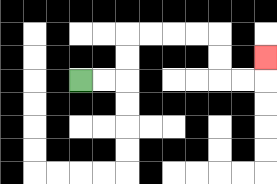{'start': '[3, 3]', 'end': '[11, 2]', 'path_directions': 'R,R,U,U,R,R,R,R,D,D,R,R,U', 'path_coordinates': '[[3, 3], [4, 3], [5, 3], [5, 2], [5, 1], [6, 1], [7, 1], [8, 1], [9, 1], [9, 2], [9, 3], [10, 3], [11, 3], [11, 2]]'}